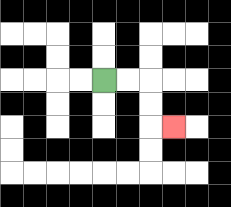{'start': '[4, 3]', 'end': '[7, 5]', 'path_directions': 'R,R,D,D,R', 'path_coordinates': '[[4, 3], [5, 3], [6, 3], [6, 4], [6, 5], [7, 5]]'}